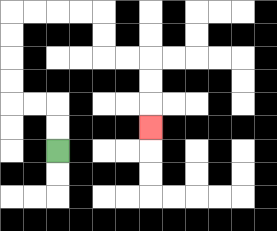{'start': '[2, 6]', 'end': '[6, 5]', 'path_directions': 'U,U,L,L,U,U,U,U,R,R,R,R,D,D,R,R,D,D,D', 'path_coordinates': '[[2, 6], [2, 5], [2, 4], [1, 4], [0, 4], [0, 3], [0, 2], [0, 1], [0, 0], [1, 0], [2, 0], [3, 0], [4, 0], [4, 1], [4, 2], [5, 2], [6, 2], [6, 3], [6, 4], [6, 5]]'}